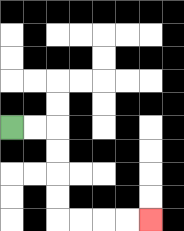{'start': '[0, 5]', 'end': '[6, 9]', 'path_directions': 'R,R,D,D,D,D,R,R,R,R', 'path_coordinates': '[[0, 5], [1, 5], [2, 5], [2, 6], [2, 7], [2, 8], [2, 9], [3, 9], [4, 9], [5, 9], [6, 9]]'}